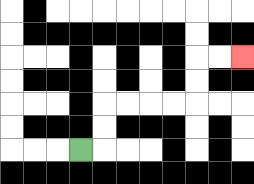{'start': '[3, 6]', 'end': '[10, 2]', 'path_directions': 'R,U,U,R,R,R,R,U,U,R,R', 'path_coordinates': '[[3, 6], [4, 6], [4, 5], [4, 4], [5, 4], [6, 4], [7, 4], [8, 4], [8, 3], [8, 2], [9, 2], [10, 2]]'}